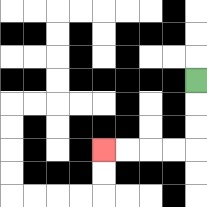{'start': '[8, 3]', 'end': '[4, 6]', 'path_directions': 'D,D,D,L,L,L,L', 'path_coordinates': '[[8, 3], [8, 4], [8, 5], [8, 6], [7, 6], [6, 6], [5, 6], [4, 6]]'}